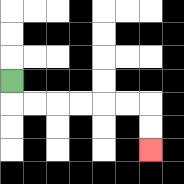{'start': '[0, 3]', 'end': '[6, 6]', 'path_directions': 'D,R,R,R,R,R,R,D,D', 'path_coordinates': '[[0, 3], [0, 4], [1, 4], [2, 4], [3, 4], [4, 4], [5, 4], [6, 4], [6, 5], [6, 6]]'}